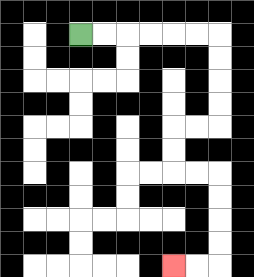{'start': '[3, 1]', 'end': '[7, 11]', 'path_directions': 'R,R,R,R,R,R,D,D,D,D,L,L,D,D,R,R,D,D,D,D,L,L', 'path_coordinates': '[[3, 1], [4, 1], [5, 1], [6, 1], [7, 1], [8, 1], [9, 1], [9, 2], [9, 3], [9, 4], [9, 5], [8, 5], [7, 5], [7, 6], [7, 7], [8, 7], [9, 7], [9, 8], [9, 9], [9, 10], [9, 11], [8, 11], [7, 11]]'}